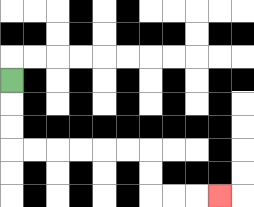{'start': '[0, 3]', 'end': '[9, 8]', 'path_directions': 'D,D,D,R,R,R,R,R,R,D,D,R,R,R', 'path_coordinates': '[[0, 3], [0, 4], [0, 5], [0, 6], [1, 6], [2, 6], [3, 6], [4, 6], [5, 6], [6, 6], [6, 7], [6, 8], [7, 8], [8, 8], [9, 8]]'}